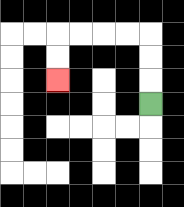{'start': '[6, 4]', 'end': '[2, 3]', 'path_directions': 'U,U,U,L,L,L,L,D,D', 'path_coordinates': '[[6, 4], [6, 3], [6, 2], [6, 1], [5, 1], [4, 1], [3, 1], [2, 1], [2, 2], [2, 3]]'}